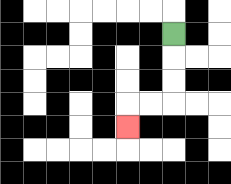{'start': '[7, 1]', 'end': '[5, 5]', 'path_directions': 'D,D,D,L,L,D', 'path_coordinates': '[[7, 1], [7, 2], [7, 3], [7, 4], [6, 4], [5, 4], [5, 5]]'}